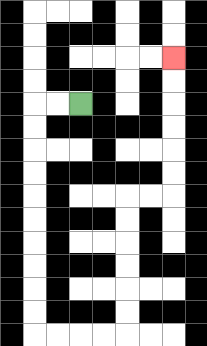{'start': '[3, 4]', 'end': '[7, 2]', 'path_directions': 'L,L,D,D,D,D,D,D,D,D,D,D,R,R,R,R,U,U,U,U,U,U,R,R,U,U,U,U,U,U', 'path_coordinates': '[[3, 4], [2, 4], [1, 4], [1, 5], [1, 6], [1, 7], [1, 8], [1, 9], [1, 10], [1, 11], [1, 12], [1, 13], [1, 14], [2, 14], [3, 14], [4, 14], [5, 14], [5, 13], [5, 12], [5, 11], [5, 10], [5, 9], [5, 8], [6, 8], [7, 8], [7, 7], [7, 6], [7, 5], [7, 4], [7, 3], [7, 2]]'}